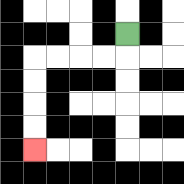{'start': '[5, 1]', 'end': '[1, 6]', 'path_directions': 'D,L,L,L,L,D,D,D,D', 'path_coordinates': '[[5, 1], [5, 2], [4, 2], [3, 2], [2, 2], [1, 2], [1, 3], [1, 4], [1, 5], [1, 6]]'}